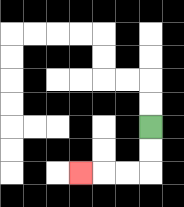{'start': '[6, 5]', 'end': '[3, 7]', 'path_directions': 'D,D,L,L,L', 'path_coordinates': '[[6, 5], [6, 6], [6, 7], [5, 7], [4, 7], [3, 7]]'}